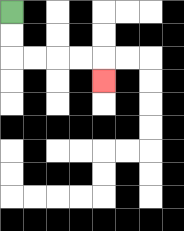{'start': '[0, 0]', 'end': '[4, 3]', 'path_directions': 'D,D,R,R,R,R,D', 'path_coordinates': '[[0, 0], [0, 1], [0, 2], [1, 2], [2, 2], [3, 2], [4, 2], [4, 3]]'}